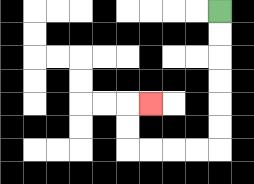{'start': '[9, 0]', 'end': '[6, 4]', 'path_directions': 'D,D,D,D,D,D,L,L,L,L,U,U,R', 'path_coordinates': '[[9, 0], [9, 1], [9, 2], [9, 3], [9, 4], [9, 5], [9, 6], [8, 6], [7, 6], [6, 6], [5, 6], [5, 5], [5, 4], [6, 4]]'}